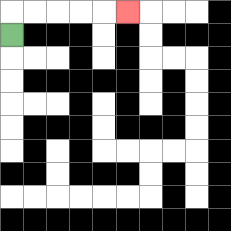{'start': '[0, 1]', 'end': '[5, 0]', 'path_directions': 'U,R,R,R,R,R', 'path_coordinates': '[[0, 1], [0, 0], [1, 0], [2, 0], [3, 0], [4, 0], [5, 0]]'}